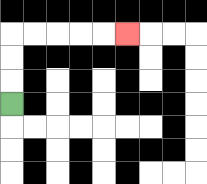{'start': '[0, 4]', 'end': '[5, 1]', 'path_directions': 'U,U,U,R,R,R,R,R', 'path_coordinates': '[[0, 4], [0, 3], [0, 2], [0, 1], [1, 1], [2, 1], [3, 1], [4, 1], [5, 1]]'}